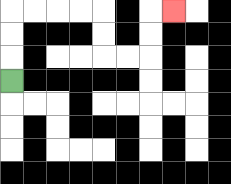{'start': '[0, 3]', 'end': '[7, 0]', 'path_directions': 'U,U,U,R,R,R,R,D,D,R,R,U,U,R', 'path_coordinates': '[[0, 3], [0, 2], [0, 1], [0, 0], [1, 0], [2, 0], [3, 0], [4, 0], [4, 1], [4, 2], [5, 2], [6, 2], [6, 1], [6, 0], [7, 0]]'}